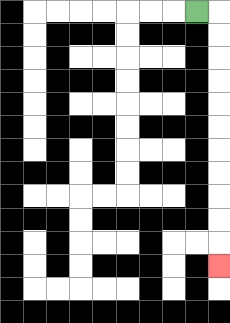{'start': '[8, 0]', 'end': '[9, 11]', 'path_directions': 'R,D,D,D,D,D,D,D,D,D,D,D', 'path_coordinates': '[[8, 0], [9, 0], [9, 1], [9, 2], [9, 3], [9, 4], [9, 5], [9, 6], [9, 7], [9, 8], [9, 9], [9, 10], [9, 11]]'}